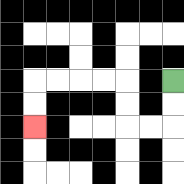{'start': '[7, 3]', 'end': '[1, 5]', 'path_directions': 'D,D,L,L,U,U,L,L,L,L,D,D', 'path_coordinates': '[[7, 3], [7, 4], [7, 5], [6, 5], [5, 5], [5, 4], [5, 3], [4, 3], [3, 3], [2, 3], [1, 3], [1, 4], [1, 5]]'}